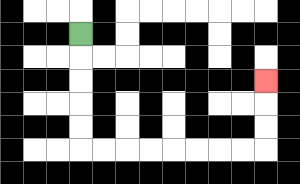{'start': '[3, 1]', 'end': '[11, 3]', 'path_directions': 'D,D,D,D,D,R,R,R,R,R,R,R,R,U,U,U', 'path_coordinates': '[[3, 1], [3, 2], [3, 3], [3, 4], [3, 5], [3, 6], [4, 6], [5, 6], [6, 6], [7, 6], [8, 6], [9, 6], [10, 6], [11, 6], [11, 5], [11, 4], [11, 3]]'}